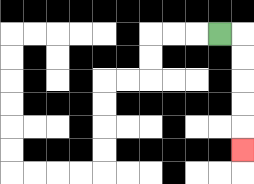{'start': '[9, 1]', 'end': '[10, 6]', 'path_directions': 'R,D,D,D,D,D', 'path_coordinates': '[[9, 1], [10, 1], [10, 2], [10, 3], [10, 4], [10, 5], [10, 6]]'}